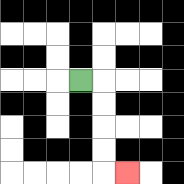{'start': '[3, 3]', 'end': '[5, 7]', 'path_directions': 'R,D,D,D,D,R', 'path_coordinates': '[[3, 3], [4, 3], [4, 4], [4, 5], [4, 6], [4, 7], [5, 7]]'}